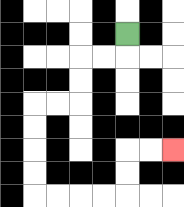{'start': '[5, 1]', 'end': '[7, 6]', 'path_directions': 'D,L,L,D,D,L,L,D,D,D,D,R,R,R,R,U,U,R,R', 'path_coordinates': '[[5, 1], [5, 2], [4, 2], [3, 2], [3, 3], [3, 4], [2, 4], [1, 4], [1, 5], [1, 6], [1, 7], [1, 8], [2, 8], [3, 8], [4, 8], [5, 8], [5, 7], [5, 6], [6, 6], [7, 6]]'}